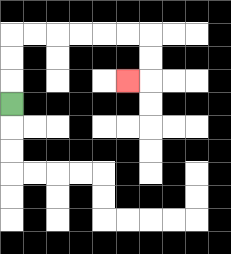{'start': '[0, 4]', 'end': '[5, 3]', 'path_directions': 'U,U,U,R,R,R,R,R,R,D,D,L', 'path_coordinates': '[[0, 4], [0, 3], [0, 2], [0, 1], [1, 1], [2, 1], [3, 1], [4, 1], [5, 1], [6, 1], [6, 2], [6, 3], [5, 3]]'}